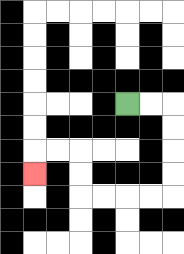{'start': '[5, 4]', 'end': '[1, 7]', 'path_directions': 'R,R,D,D,D,D,L,L,L,L,U,U,L,L,D', 'path_coordinates': '[[5, 4], [6, 4], [7, 4], [7, 5], [7, 6], [7, 7], [7, 8], [6, 8], [5, 8], [4, 8], [3, 8], [3, 7], [3, 6], [2, 6], [1, 6], [1, 7]]'}